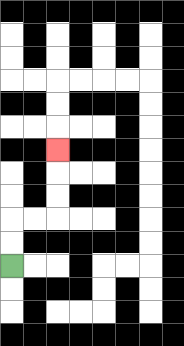{'start': '[0, 11]', 'end': '[2, 6]', 'path_directions': 'U,U,R,R,U,U,U', 'path_coordinates': '[[0, 11], [0, 10], [0, 9], [1, 9], [2, 9], [2, 8], [2, 7], [2, 6]]'}